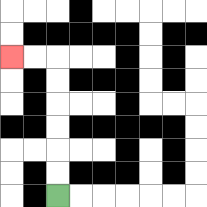{'start': '[2, 8]', 'end': '[0, 2]', 'path_directions': 'U,U,U,U,U,U,L,L', 'path_coordinates': '[[2, 8], [2, 7], [2, 6], [2, 5], [2, 4], [2, 3], [2, 2], [1, 2], [0, 2]]'}